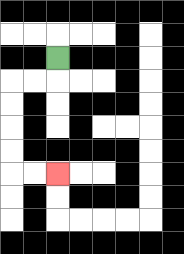{'start': '[2, 2]', 'end': '[2, 7]', 'path_directions': 'D,L,L,D,D,D,D,R,R', 'path_coordinates': '[[2, 2], [2, 3], [1, 3], [0, 3], [0, 4], [0, 5], [0, 6], [0, 7], [1, 7], [2, 7]]'}